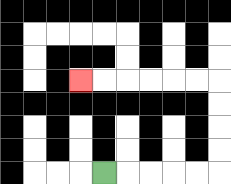{'start': '[4, 7]', 'end': '[3, 3]', 'path_directions': 'R,R,R,R,R,U,U,U,U,L,L,L,L,L,L', 'path_coordinates': '[[4, 7], [5, 7], [6, 7], [7, 7], [8, 7], [9, 7], [9, 6], [9, 5], [9, 4], [9, 3], [8, 3], [7, 3], [6, 3], [5, 3], [4, 3], [3, 3]]'}